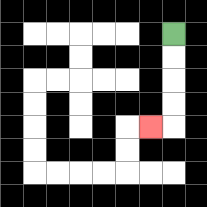{'start': '[7, 1]', 'end': '[6, 5]', 'path_directions': 'D,D,D,D,L', 'path_coordinates': '[[7, 1], [7, 2], [7, 3], [7, 4], [7, 5], [6, 5]]'}